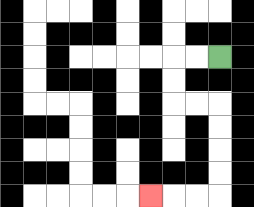{'start': '[9, 2]', 'end': '[6, 8]', 'path_directions': 'L,L,D,D,R,R,D,D,D,D,L,L,L', 'path_coordinates': '[[9, 2], [8, 2], [7, 2], [7, 3], [7, 4], [8, 4], [9, 4], [9, 5], [9, 6], [9, 7], [9, 8], [8, 8], [7, 8], [6, 8]]'}